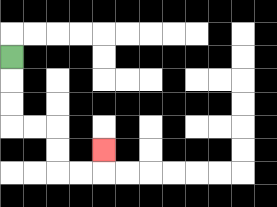{'start': '[0, 2]', 'end': '[4, 6]', 'path_directions': 'D,D,D,R,R,D,D,R,R,U', 'path_coordinates': '[[0, 2], [0, 3], [0, 4], [0, 5], [1, 5], [2, 5], [2, 6], [2, 7], [3, 7], [4, 7], [4, 6]]'}